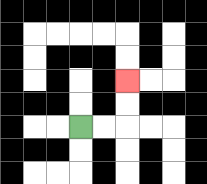{'start': '[3, 5]', 'end': '[5, 3]', 'path_directions': 'R,R,U,U', 'path_coordinates': '[[3, 5], [4, 5], [5, 5], [5, 4], [5, 3]]'}